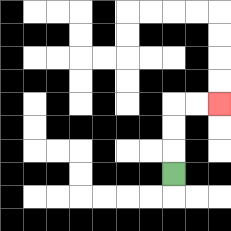{'start': '[7, 7]', 'end': '[9, 4]', 'path_directions': 'U,U,U,R,R', 'path_coordinates': '[[7, 7], [7, 6], [7, 5], [7, 4], [8, 4], [9, 4]]'}